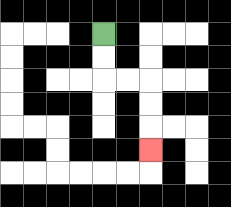{'start': '[4, 1]', 'end': '[6, 6]', 'path_directions': 'D,D,R,R,D,D,D', 'path_coordinates': '[[4, 1], [4, 2], [4, 3], [5, 3], [6, 3], [6, 4], [6, 5], [6, 6]]'}